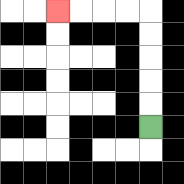{'start': '[6, 5]', 'end': '[2, 0]', 'path_directions': 'U,U,U,U,U,L,L,L,L', 'path_coordinates': '[[6, 5], [6, 4], [6, 3], [6, 2], [6, 1], [6, 0], [5, 0], [4, 0], [3, 0], [2, 0]]'}